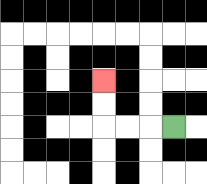{'start': '[7, 5]', 'end': '[4, 3]', 'path_directions': 'L,L,L,U,U', 'path_coordinates': '[[7, 5], [6, 5], [5, 5], [4, 5], [4, 4], [4, 3]]'}